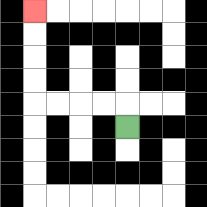{'start': '[5, 5]', 'end': '[1, 0]', 'path_directions': 'U,L,L,L,L,U,U,U,U', 'path_coordinates': '[[5, 5], [5, 4], [4, 4], [3, 4], [2, 4], [1, 4], [1, 3], [1, 2], [1, 1], [1, 0]]'}